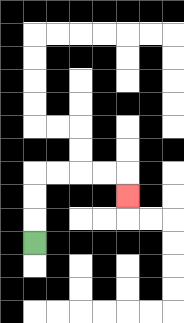{'start': '[1, 10]', 'end': '[5, 8]', 'path_directions': 'U,U,U,R,R,R,R,D', 'path_coordinates': '[[1, 10], [1, 9], [1, 8], [1, 7], [2, 7], [3, 7], [4, 7], [5, 7], [5, 8]]'}